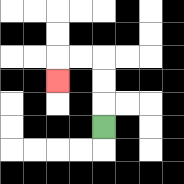{'start': '[4, 5]', 'end': '[2, 3]', 'path_directions': 'U,U,U,L,L,D', 'path_coordinates': '[[4, 5], [4, 4], [4, 3], [4, 2], [3, 2], [2, 2], [2, 3]]'}